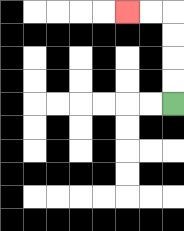{'start': '[7, 4]', 'end': '[5, 0]', 'path_directions': 'U,U,U,U,L,L', 'path_coordinates': '[[7, 4], [7, 3], [7, 2], [7, 1], [7, 0], [6, 0], [5, 0]]'}